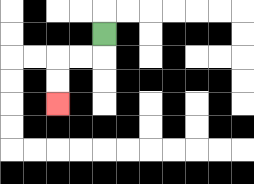{'start': '[4, 1]', 'end': '[2, 4]', 'path_directions': 'D,L,L,D,D', 'path_coordinates': '[[4, 1], [4, 2], [3, 2], [2, 2], [2, 3], [2, 4]]'}